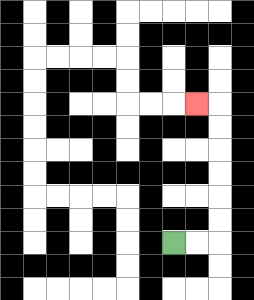{'start': '[7, 10]', 'end': '[8, 4]', 'path_directions': 'R,R,U,U,U,U,U,U,L', 'path_coordinates': '[[7, 10], [8, 10], [9, 10], [9, 9], [9, 8], [9, 7], [9, 6], [9, 5], [9, 4], [8, 4]]'}